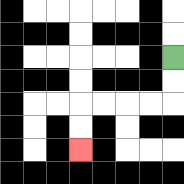{'start': '[7, 2]', 'end': '[3, 6]', 'path_directions': 'D,D,L,L,L,L,D,D', 'path_coordinates': '[[7, 2], [7, 3], [7, 4], [6, 4], [5, 4], [4, 4], [3, 4], [3, 5], [3, 6]]'}